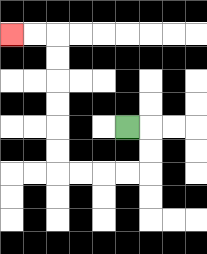{'start': '[5, 5]', 'end': '[0, 1]', 'path_directions': 'R,D,D,L,L,L,L,U,U,U,U,U,U,L,L', 'path_coordinates': '[[5, 5], [6, 5], [6, 6], [6, 7], [5, 7], [4, 7], [3, 7], [2, 7], [2, 6], [2, 5], [2, 4], [2, 3], [2, 2], [2, 1], [1, 1], [0, 1]]'}